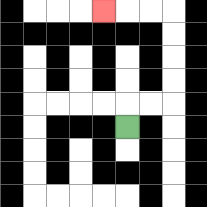{'start': '[5, 5]', 'end': '[4, 0]', 'path_directions': 'U,R,R,U,U,U,U,L,L,L', 'path_coordinates': '[[5, 5], [5, 4], [6, 4], [7, 4], [7, 3], [7, 2], [7, 1], [7, 0], [6, 0], [5, 0], [4, 0]]'}